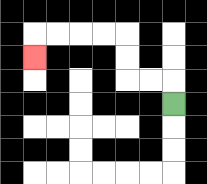{'start': '[7, 4]', 'end': '[1, 2]', 'path_directions': 'U,L,L,U,U,L,L,L,L,D', 'path_coordinates': '[[7, 4], [7, 3], [6, 3], [5, 3], [5, 2], [5, 1], [4, 1], [3, 1], [2, 1], [1, 1], [1, 2]]'}